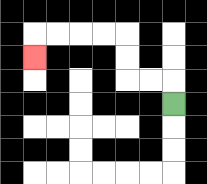{'start': '[7, 4]', 'end': '[1, 2]', 'path_directions': 'U,L,L,U,U,L,L,L,L,D', 'path_coordinates': '[[7, 4], [7, 3], [6, 3], [5, 3], [5, 2], [5, 1], [4, 1], [3, 1], [2, 1], [1, 1], [1, 2]]'}